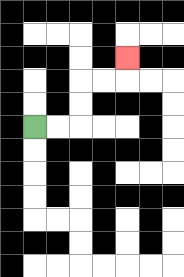{'start': '[1, 5]', 'end': '[5, 2]', 'path_directions': 'R,R,U,U,R,R,U', 'path_coordinates': '[[1, 5], [2, 5], [3, 5], [3, 4], [3, 3], [4, 3], [5, 3], [5, 2]]'}